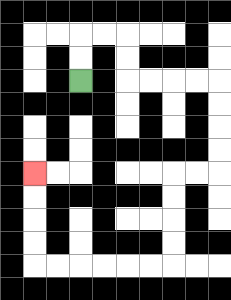{'start': '[3, 3]', 'end': '[1, 7]', 'path_directions': 'U,U,R,R,D,D,R,R,R,R,D,D,D,D,L,L,D,D,D,D,L,L,L,L,L,L,U,U,U,U', 'path_coordinates': '[[3, 3], [3, 2], [3, 1], [4, 1], [5, 1], [5, 2], [5, 3], [6, 3], [7, 3], [8, 3], [9, 3], [9, 4], [9, 5], [9, 6], [9, 7], [8, 7], [7, 7], [7, 8], [7, 9], [7, 10], [7, 11], [6, 11], [5, 11], [4, 11], [3, 11], [2, 11], [1, 11], [1, 10], [1, 9], [1, 8], [1, 7]]'}